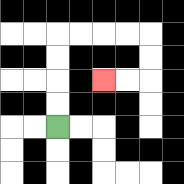{'start': '[2, 5]', 'end': '[4, 3]', 'path_directions': 'U,U,U,U,R,R,R,R,D,D,L,L', 'path_coordinates': '[[2, 5], [2, 4], [2, 3], [2, 2], [2, 1], [3, 1], [4, 1], [5, 1], [6, 1], [6, 2], [6, 3], [5, 3], [4, 3]]'}